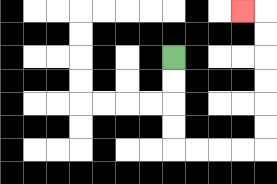{'start': '[7, 2]', 'end': '[10, 0]', 'path_directions': 'D,D,D,D,R,R,R,R,U,U,U,U,U,U,L', 'path_coordinates': '[[7, 2], [7, 3], [7, 4], [7, 5], [7, 6], [8, 6], [9, 6], [10, 6], [11, 6], [11, 5], [11, 4], [11, 3], [11, 2], [11, 1], [11, 0], [10, 0]]'}